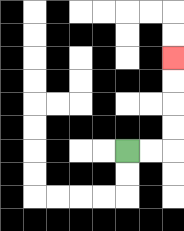{'start': '[5, 6]', 'end': '[7, 2]', 'path_directions': 'R,R,U,U,U,U', 'path_coordinates': '[[5, 6], [6, 6], [7, 6], [7, 5], [7, 4], [7, 3], [7, 2]]'}